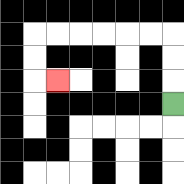{'start': '[7, 4]', 'end': '[2, 3]', 'path_directions': 'U,U,U,L,L,L,L,L,L,D,D,R', 'path_coordinates': '[[7, 4], [7, 3], [7, 2], [7, 1], [6, 1], [5, 1], [4, 1], [3, 1], [2, 1], [1, 1], [1, 2], [1, 3], [2, 3]]'}